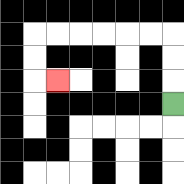{'start': '[7, 4]', 'end': '[2, 3]', 'path_directions': 'U,U,U,L,L,L,L,L,L,D,D,R', 'path_coordinates': '[[7, 4], [7, 3], [7, 2], [7, 1], [6, 1], [5, 1], [4, 1], [3, 1], [2, 1], [1, 1], [1, 2], [1, 3], [2, 3]]'}